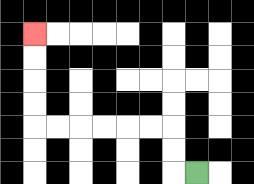{'start': '[8, 7]', 'end': '[1, 1]', 'path_directions': 'L,U,U,L,L,L,L,L,L,U,U,U,U', 'path_coordinates': '[[8, 7], [7, 7], [7, 6], [7, 5], [6, 5], [5, 5], [4, 5], [3, 5], [2, 5], [1, 5], [1, 4], [1, 3], [1, 2], [1, 1]]'}